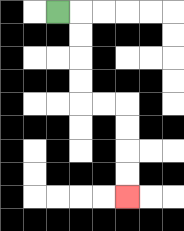{'start': '[2, 0]', 'end': '[5, 8]', 'path_directions': 'R,D,D,D,D,R,R,D,D,D,D', 'path_coordinates': '[[2, 0], [3, 0], [3, 1], [3, 2], [3, 3], [3, 4], [4, 4], [5, 4], [5, 5], [5, 6], [5, 7], [5, 8]]'}